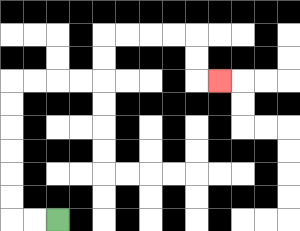{'start': '[2, 9]', 'end': '[9, 3]', 'path_directions': 'L,L,U,U,U,U,U,U,R,R,R,R,U,U,R,R,R,R,D,D,R', 'path_coordinates': '[[2, 9], [1, 9], [0, 9], [0, 8], [0, 7], [0, 6], [0, 5], [0, 4], [0, 3], [1, 3], [2, 3], [3, 3], [4, 3], [4, 2], [4, 1], [5, 1], [6, 1], [7, 1], [8, 1], [8, 2], [8, 3], [9, 3]]'}